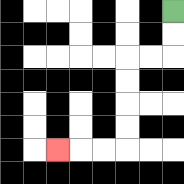{'start': '[7, 0]', 'end': '[2, 6]', 'path_directions': 'D,D,L,L,D,D,D,D,L,L,L', 'path_coordinates': '[[7, 0], [7, 1], [7, 2], [6, 2], [5, 2], [5, 3], [5, 4], [5, 5], [5, 6], [4, 6], [3, 6], [2, 6]]'}